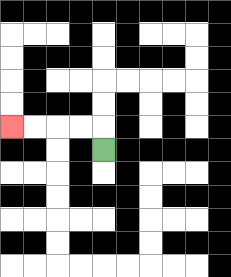{'start': '[4, 6]', 'end': '[0, 5]', 'path_directions': 'U,L,L,L,L', 'path_coordinates': '[[4, 6], [4, 5], [3, 5], [2, 5], [1, 5], [0, 5]]'}